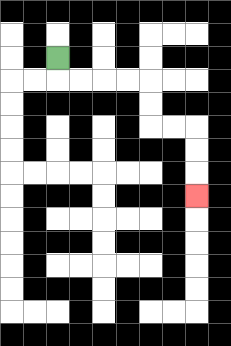{'start': '[2, 2]', 'end': '[8, 8]', 'path_directions': 'D,R,R,R,R,D,D,R,R,D,D,D', 'path_coordinates': '[[2, 2], [2, 3], [3, 3], [4, 3], [5, 3], [6, 3], [6, 4], [6, 5], [7, 5], [8, 5], [8, 6], [8, 7], [8, 8]]'}